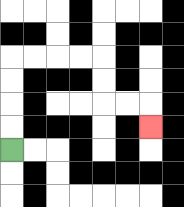{'start': '[0, 6]', 'end': '[6, 5]', 'path_directions': 'U,U,U,U,R,R,R,R,D,D,R,R,D', 'path_coordinates': '[[0, 6], [0, 5], [0, 4], [0, 3], [0, 2], [1, 2], [2, 2], [3, 2], [4, 2], [4, 3], [4, 4], [5, 4], [6, 4], [6, 5]]'}